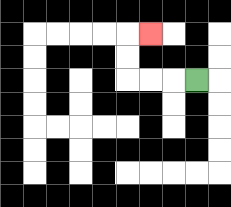{'start': '[8, 3]', 'end': '[6, 1]', 'path_directions': 'L,L,L,U,U,R', 'path_coordinates': '[[8, 3], [7, 3], [6, 3], [5, 3], [5, 2], [5, 1], [6, 1]]'}